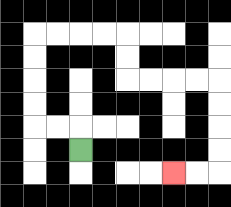{'start': '[3, 6]', 'end': '[7, 7]', 'path_directions': 'U,L,L,U,U,U,U,R,R,R,R,D,D,R,R,R,R,D,D,D,D,L,L', 'path_coordinates': '[[3, 6], [3, 5], [2, 5], [1, 5], [1, 4], [1, 3], [1, 2], [1, 1], [2, 1], [3, 1], [4, 1], [5, 1], [5, 2], [5, 3], [6, 3], [7, 3], [8, 3], [9, 3], [9, 4], [9, 5], [9, 6], [9, 7], [8, 7], [7, 7]]'}